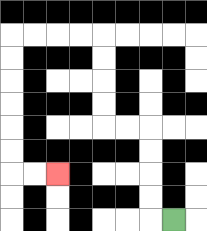{'start': '[7, 9]', 'end': '[2, 7]', 'path_directions': 'L,U,U,U,U,L,L,U,U,U,U,L,L,L,L,D,D,D,D,D,D,R,R', 'path_coordinates': '[[7, 9], [6, 9], [6, 8], [6, 7], [6, 6], [6, 5], [5, 5], [4, 5], [4, 4], [4, 3], [4, 2], [4, 1], [3, 1], [2, 1], [1, 1], [0, 1], [0, 2], [0, 3], [0, 4], [0, 5], [0, 6], [0, 7], [1, 7], [2, 7]]'}